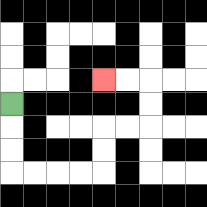{'start': '[0, 4]', 'end': '[4, 3]', 'path_directions': 'D,D,D,R,R,R,R,U,U,R,R,U,U,L,L', 'path_coordinates': '[[0, 4], [0, 5], [0, 6], [0, 7], [1, 7], [2, 7], [3, 7], [4, 7], [4, 6], [4, 5], [5, 5], [6, 5], [6, 4], [6, 3], [5, 3], [4, 3]]'}